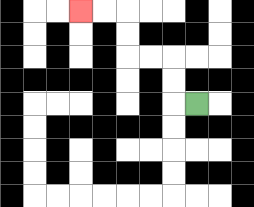{'start': '[8, 4]', 'end': '[3, 0]', 'path_directions': 'L,U,U,L,L,U,U,L,L', 'path_coordinates': '[[8, 4], [7, 4], [7, 3], [7, 2], [6, 2], [5, 2], [5, 1], [5, 0], [4, 0], [3, 0]]'}